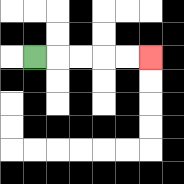{'start': '[1, 2]', 'end': '[6, 2]', 'path_directions': 'R,R,R,R,R', 'path_coordinates': '[[1, 2], [2, 2], [3, 2], [4, 2], [5, 2], [6, 2]]'}